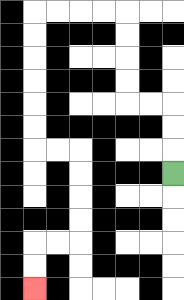{'start': '[7, 7]', 'end': '[1, 12]', 'path_directions': 'U,U,U,L,L,U,U,U,U,L,L,L,L,D,D,D,D,D,D,R,R,D,D,D,D,L,L,D,D', 'path_coordinates': '[[7, 7], [7, 6], [7, 5], [7, 4], [6, 4], [5, 4], [5, 3], [5, 2], [5, 1], [5, 0], [4, 0], [3, 0], [2, 0], [1, 0], [1, 1], [1, 2], [1, 3], [1, 4], [1, 5], [1, 6], [2, 6], [3, 6], [3, 7], [3, 8], [3, 9], [3, 10], [2, 10], [1, 10], [1, 11], [1, 12]]'}